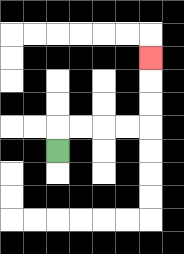{'start': '[2, 6]', 'end': '[6, 2]', 'path_directions': 'U,R,R,R,R,U,U,U', 'path_coordinates': '[[2, 6], [2, 5], [3, 5], [4, 5], [5, 5], [6, 5], [6, 4], [6, 3], [6, 2]]'}